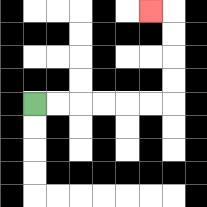{'start': '[1, 4]', 'end': '[6, 0]', 'path_directions': 'R,R,R,R,R,R,U,U,U,U,L', 'path_coordinates': '[[1, 4], [2, 4], [3, 4], [4, 4], [5, 4], [6, 4], [7, 4], [7, 3], [7, 2], [7, 1], [7, 0], [6, 0]]'}